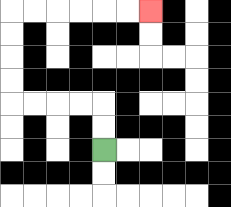{'start': '[4, 6]', 'end': '[6, 0]', 'path_directions': 'U,U,L,L,L,L,U,U,U,U,R,R,R,R,R,R', 'path_coordinates': '[[4, 6], [4, 5], [4, 4], [3, 4], [2, 4], [1, 4], [0, 4], [0, 3], [0, 2], [0, 1], [0, 0], [1, 0], [2, 0], [3, 0], [4, 0], [5, 0], [6, 0]]'}